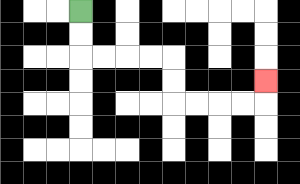{'start': '[3, 0]', 'end': '[11, 3]', 'path_directions': 'D,D,R,R,R,R,D,D,R,R,R,R,U', 'path_coordinates': '[[3, 0], [3, 1], [3, 2], [4, 2], [5, 2], [6, 2], [7, 2], [7, 3], [7, 4], [8, 4], [9, 4], [10, 4], [11, 4], [11, 3]]'}